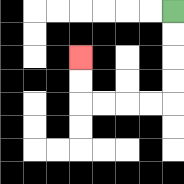{'start': '[7, 0]', 'end': '[3, 2]', 'path_directions': 'D,D,D,D,L,L,L,L,U,U', 'path_coordinates': '[[7, 0], [7, 1], [7, 2], [7, 3], [7, 4], [6, 4], [5, 4], [4, 4], [3, 4], [3, 3], [3, 2]]'}